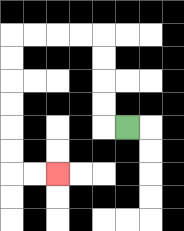{'start': '[5, 5]', 'end': '[2, 7]', 'path_directions': 'L,U,U,U,U,L,L,L,L,D,D,D,D,D,D,R,R', 'path_coordinates': '[[5, 5], [4, 5], [4, 4], [4, 3], [4, 2], [4, 1], [3, 1], [2, 1], [1, 1], [0, 1], [0, 2], [0, 3], [0, 4], [0, 5], [0, 6], [0, 7], [1, 7], [2, 7]]'}